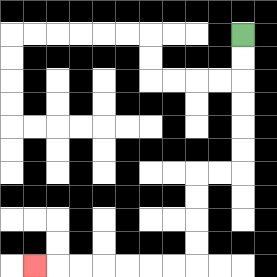{'start': '[10, 1]', 'end': '[1, 11]', 'path_directions': 'D,D,D,D,D,D,L,L,D,D,D,D,L,L,L,L,L,L,L', 'path_coordinates': '[[10, 1], [10, 2], [10, 3], [10, 4], [10, 5], [10, 6], [10, 7], [9, 7], [8, 7], [8, 8], [8, 9], [8, 10], [8, 11], [7, 11], [6, 11], [5, 11], [4, 11], [3, 11], [2, 11], [1, 11]]'}